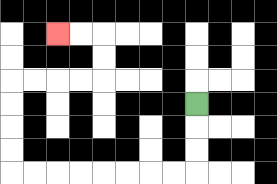{'start': '[8, 4]', 'end': '[2, 1]', 'path_directions': 'D,D,D,L,L,L,L,L,L,L,L,U,U,U,U,R,R,R,R,U,U,L,L', 'path_coordinates': '[[8, 4], [8, 5], [8, 6], [8, 7], [7, 7], [6, 7], [5, 7], [4, 7], [3, 7], [2, 7], [1, 7], [0, 7], [0, 6], [0, 5], [0, 4], [0, 3], [1, 3], [2, 3], [3, 3], [4, 3], [4, 2], [4, 1], [3, 1], [2, 1]]'}